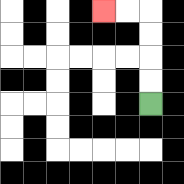{'start': '[6, 4]', 'end': '[4, 0]', 'path_directions': 'U,U,U,U,L,L', 'path_coordinates': '[[6, 4], [6, 3], [6, 2], [6, 1], [6, 0], [5, 0], [4, 0]]'}